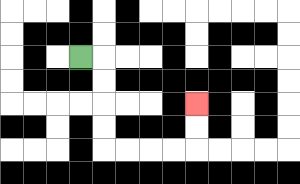{'start': '[3, 2]', 'end': '[8, 4]', 'path_directions': 'R,D,D,D,D,R,R,R,R,U,U', 'path_coordinates': '[[3, 2], [4, 2], [4, 3], [4, 4], [4, 5], [4, 6], [5, 6], [6, 6], [7, 6], [8, 6], [8, 5], [8, 4]]'}